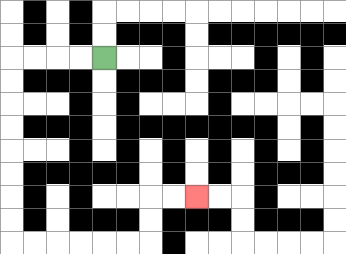{'start': '[4, 2]', 'end': '[8, 8]', 'path_directions': 'L,L,L,L,D,D,D,D,D,D,D,D,R,R,R,R,R,R,U,U,R,R', 'path_coordinates': '[[4, 2], [3, 2], [2, 2], [1, 2], [0, 2], [0, 3], [0, 4], [0, 5], [0, 6], [0, 7], [0, 8], [0, 9], [0, 10], [1, 10], [2, 10], [3, 10], [4, 10], [5, 10], [6, 10], [6, 9], [6, 8], [7, 8], [8, 8]]'}